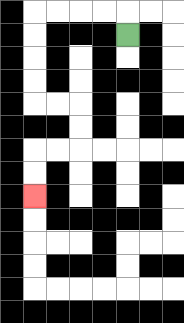{'start': '[5, 1]', 'end': '[1, 8]', 'path_directions': 'U,L,L,L,L,D,D,D,D,R,R,D,D,L,L,D,D', 'path_coordinates': '[[5, 1], [5, 0], [4, 0], [3, 0], [2, 0], [1, 0], [1, 1], [1, 2], [1, 3], [1, 4], [2, 4], [3, 4], [3, 5], [3, 6], [2, 6], [1, 6], [1, 7], [1, 8]]'}